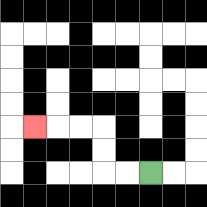{'start': '[6, 7]', 'end': '[1, 5]', 'path_directions': 'L,L,U,U,L,L,L', 'path_coordinates': '[[6, 7], [5, 7], [4, 7], [4, 6], [4, 5], [3, 5], [2, 5], [1, 5]]'}